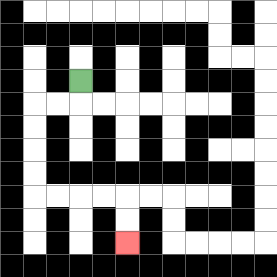{'start': '[3, 3]', 'end': '[5, 10]', 'path_directions': 'D,L,L,D,D,D,D,R,R,R,R,D,D', 'path_coordinates': '[[3, 3], [3, 4], [2, 4], [1, 4], [1, 5], [1, 6], [1, 7], [1, 8], [2, 8], [3, 8], [4, 8], [5, 8], [5, 9], [5, 10]]'}